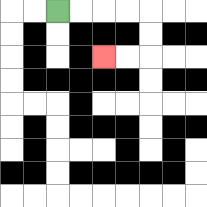{'start': '[2, 0]', 'end': '[4, 2]', 'path_directions': 'R,R,R,R,D,D,L,L', 'path_coordinates': '[[2, 0], [3, 0], [4, 0], [5, 0], [6, 0], [6, 1], [6, 2], [5, 2], [4, 2]]'}